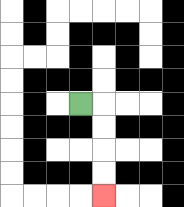{'start': '[3, 4]', 'end': '[4, 8]', 'path_directions': 'R,D,D,D,D', 'path_coordinates': '[[3, 4], [4, 4], [4, 5], [4, 6], [4, 7], [4, 8]]'}